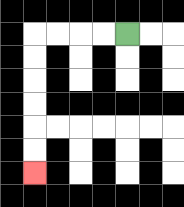{'start': '[5, 1]', 'end': '[1, 7]', 'path_directions': 'L,L,L,L,D,D,D,D,D,D', 'path_coordinates': '[[5, 1], [4, 1], [3, 1], [2, 1], [1, 1], [1, 2], [1, 3], [1, 4], [1, 5], [1, 6], [1, 7]]'}